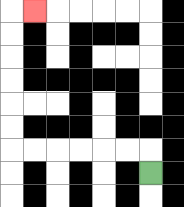{'start': '[6, 7]', 'end': '[1, 0]', 'path_directions': 'U,L,L,L,L,L,L,U,U,U,U,U,U,R', 'path_coordinates': '[[6, 7], [6, 6], [5, 6], [4, 6], [3, 6], [2, 6], [1, 6], [0, 6], [0, 5], [0, 4], [0, 3], [0, 2], [0, 1], [0, 0], [1, 0]]'}